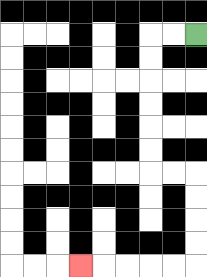{'start': '[8, 1]', 'end': '[3, 11]', 'path_directions': 'L,L,D,D,D,D,D,D,R,R,D,D,D,D,L,L,L,L,L', 'path_coordinates': '[[8, 1], [7, 1], [6, 1], [6, 2], [6, 3], [6, 4], [6, 5], [6, 6], [6, 7], [7, 7], [8, 7], [8, 8], [8, 9], [8, 10], [8, 11], [7, 11], [6, 11], [5, 11], [4, 11], [3, 11]]'}